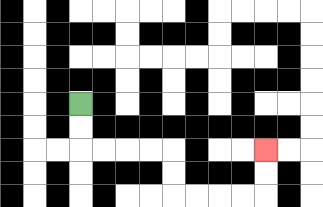{'start': '[3, 4]', 'end': '[11, 6]', 'path_directions': 'D,D,R,R,R,R,D,D,R,R,R,R,U,U', 'path_coordinates': '[[3, 4], [3, 5], [3, 6], [4, 6], [5, 6], [6, 6], [7, 6], [7, 7], [7, 8], [8, 8], [9, 8], [10, 8], [11, 8], [11, 7], [11, 6]]'}